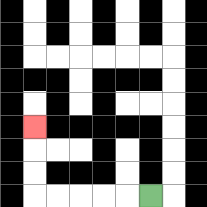{'start': '[6, 8]', 'end': '[1, 5]', 'path_directions': 'L,L,L,L,L,U,U,U', 'path_coordinates': '[[6, 8], [5, 8], [4, 8], [3, 8], [2, 8], [1, 8], [1, 7], [1, 6], [1, 5]]'}